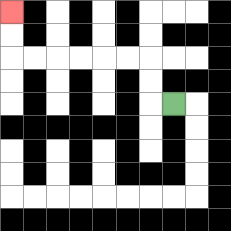{'start': '[7, 4]', 'end': '[0, 0]', 'path_directions': 'L,U,U,L,L,L,L,L,L,U,U', 'path_coordinates': '[[7, 4], [6, 4], [6, 3], [6, 2], [5, 2], [4, 2], [3, 2], [2, 2], [1, 2], [0, 2], [0, 1], [0, 0]]'}